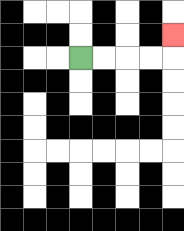{'start': '[3, 2]', 'end': '[7, 1]', 'path_directions': 'R,R,R,R,U', 'path_coordinates': '[[3, 2], [4, 2], [5, 2], [6, 2], [7, 2], [7, 1]]'}